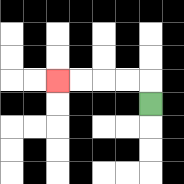{'start': '[6, 4]', 'end': '[2, 3]', 'path_directions': 'U,L,L,L,L', 'path_coordinates': '[[6, 4], [6, 3], [5, 3], [4, 3], [3, 3], [2, 3]]'}